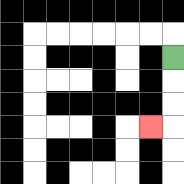{'start': '[7, 2]', 'end': '[6, 5]', 'path_directions': 'D,D,D,L', 'path_coordinates': '[[7, 2], [7, 3], [7, 4], [7, 5], [6, 5]]'}